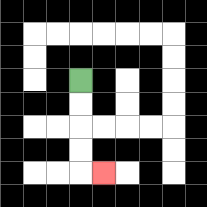{'start': '[3, 3]', 'end': '[4, 7]', 'path_directions': 'D,D,D,D,R', 'path_coordinates': '[[3, 3], [3, 4], [3, 5], [3, 6], [3, 7], [4, 7]]'}